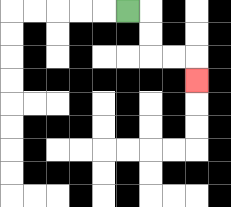{'start': '[5, 0]', 'end': '[8, 3]', 'path_directions': 'R,D,D,R,R,D', 'path_coordinates': '[[5, 0], [6, 0], [6, 1], [6, 2], [7, 2], [8, 2], [8, 3]]'}